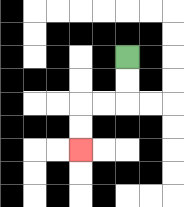{'start': '[5, 2]', 'end': '[3, 6]', 'path_directions': 'D,D,L,L,D,D', 'path_coordinates': '[[5, 2], [5, 3], [5, 4], [4, 4], [3, 4], [3, 5], [3, 6]]'}